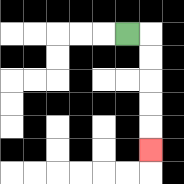{'start': '[5, 1]', 'end': '[6, 6]', 'path_directions': 'R,D,D,D,D,D', 'path_coordinates': '[[5, 1], [6, 1], [6, 2], [6, 3], [6, 4], [6, 5], [6, 6]]'}